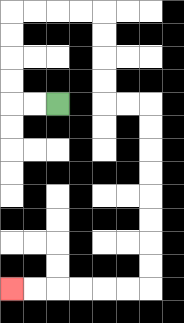{'start': '[2, 4]', 'end': '[0, 12]', 'path_directions': 'L,L,U,U,U,U,R,R,R,R,D,D,D,D,R,R,D,D,D,D,D,D,D,D,L,L,L,L,L,L', 'path_coordinates': '[[2, 4], [1, 4], [0, 4], [0, 3], [0, 2], [0, 1], [0, 0], [1, 0], [2, 0], [3, 0], [4, 0], [4, 1], [4, 2], [4, 3], [4, 4], [5, 4], [6, 4], [6, 5], [6, 6], [6, 7], [6, 8], [6, 9], [6, 10], [6, 11], [6, 12], [5, 12], [4, 12], [3, 12], [2, 12], [1, 12], [0, 12]]'}